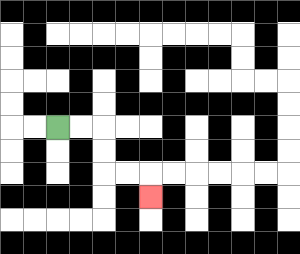{'start': '[2, 5]', 'end': '[6, 8]', 'path_directions': 'R,R,D,D,R,R,D', 'path_coordinates': '[[2, 5], [3, 5], [4, 5], [4, 6], [4, 7], [5, 7], [6, 7], [6, 8]]'}